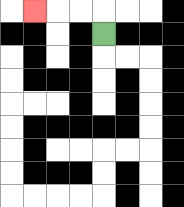{'start': '[4, 1]', 'end': '[1, 0]', 'path_directions': 'U,L,L,L', 'path_coordinates': '[[4, 1], [4, 0], [3, 0], [2, 0], [1, 0]]'}